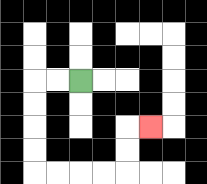{'start': '[3, 3]', 'end': '[6, 5]', 'path_directions': 'L,L,D,D,D,D,R,R,R,R,U,U,R', 'path_coordinates': '[[3, 3], [2, 3], [1, 3], [1, 4], [1, 5], [1, 6], [1, 7], [2, 7], [3, 7], [4, 7], [5, 7], [5, 6], [5, 5], [6, 5]]'}